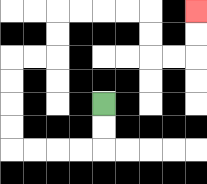{'start': '[4, 4]', 'end': '[8, 0]', 'path_directions': 'D,D,L,L,L,L,U,U,U,U,R,R,U,U,R,R,R,R,D,D,R,R,U,U', 'path_coordinates': '[[4, 4], [4, 5], [4, 6], [3, 6], [2, 6], [1, 6], [0, 6], [0, 5], [0, 4], [0, 3], [0, 2], [1, 2], [2, 2], [2, 1], [2, 0], [3, 0], [4, 0], [5, 0], [6, 0], [6, 1], [6, 2], [7, 2], [8, 2], [8, 1], [8, 0]]'}